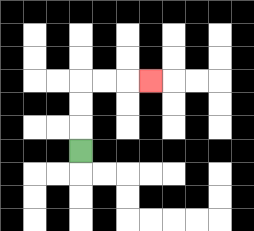{'start': '[3, 6]', 'end': '[6, 3]', 'path_directions': 'U,U,U,R,R,R', 'path_coordinates': '[[3, 6], [3, 5], [3, 4], [3, 3], [4, 3], [5, 3], [6, 3]]'}